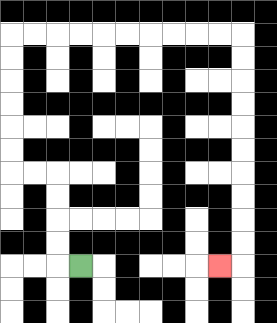{'start': '[3, 11]', 'end': '[9, 11]', 'path_directions': 'L,U,U,U,U,L,L,U,U,U,U,U,U,R,R,R,R,R,R,R,R,R,R,D,D,D,D,D,D,D,D,D,D,L', 'path_coordinates': '[[3, 11], [2, 11], [2, 10], [2, 9], [2, 8], [2, 7], [1, 7], [0, 7], [0, 6], [0, 5], [0, 4], [0, 3], [0, 2], [0, 1], [1, 1], [2, 1], [3, 1], [4, 1], [5, 1], [6, 1], [7, 1], [8, 1], [9, 1], [10, 1], [10, 2], [10, 3], [10, 4], [10, 5], [10, 6], [10, 7], [10, 8], [10, 9], [10, 10], [10, 11], [9, 11]]'}